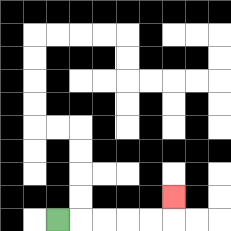{'start': '[2, 9]', 'end': '[7, 8]', 'path_directions': 'R,R,R,R,R,U', 'path_coordinates': '[[2, 9], [3, 9], [4, 9], [5, 9], [6, 9], [7, 9], [7, 8]]'}